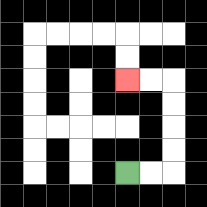{'start': '[5, 7]', 'end': '[5, 3]', 'path_directions': 'R,R,U,U,U,U,L,L', 'path_coordinates': '[[5, 7], [6, 7], [7, 7], [7, 6], [7, 5], [7, 4], [7, 3], [6, 3], [5, 3]]'}